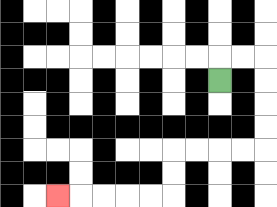{'start': '[9, 3]', 'end': '[2, 8]', 'path_directions': 'U,R,R,D,D,D,D,L,L,L,L,D,D,L,L,L,L,L', 'path_coordinates': '[[9, 3], [9, 2], [10, 2], [11, 2], [11, 3], [11, 4], [11, 5], [11, 6], [10, 6], [9, 6], [8, 6], [7, 6], [7, 7], [7, 8], [6, 8], [5, 8], [4, 8], [3, 8], [2, 8]]'}